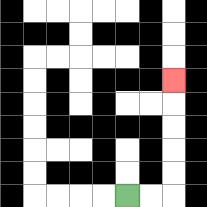{'start': '[5, 8]', 'end': '[7, 3]', 'path_directions': 'R,R,U,U,U,U,U', 'path_coordinates': '[[5, 8], [6, 8], [7, 8], [7, 7], [7, 6], [7, 5], [7, 4], [7, 3]]'}